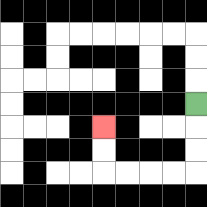{'start': '[8, 4]', 'end': '[4, 5]', 'path_directions': 'D,D,D,L,L,L,L,U,U', 'path_coordinates': '[[8, 4], [8, 5], [8, 6], [8, 7], [7, 7], [6, 7], [5, 7], [4, 7], [4, 6], [4, 5]]'}